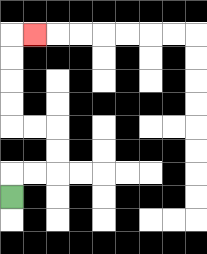{'start': '[0, 8]', 'end': '[1, 1]', 'path_directions': 'U,R,R,U,U,L,L,U,U,U,U,R', 'path_coordinates': '[[0, 8], [0, 7], [1, 7], [2, 7], [2, 6], [2, 5], [1, 5], [0, 5], [0, 4], [0, 3], [0, 2], [0, 1], [1, 1]]'}